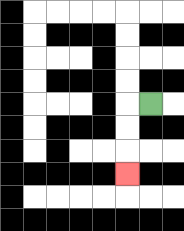{'start': '[6, 4]', 'end': '[5, 7]', 'path_directions': 'L,D,D,D', 'path_coordinates': '[[6, 4], [5, 4], [5, 5], [5, 6], [5, 7]]'}